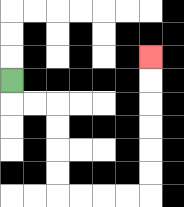{'start': '[0, 3]', 'end': '[6, 2]', 'path_directions': 'D,R,R,D,D,D,D,R,R,R,R,U,U,U,U,U,U', 'path_coordinates': '[[0, 3], [0, 4], [1, 4], [2, 4], [2, 5], [2, 6], [2, 7], [2, 8], [3, 8], [4, 8], [5, 8], [6, 8], [6, 7], [6, 6], [6, 5], [6, 4], [6, 3], [6, 2]]'}